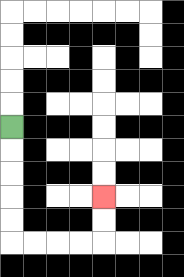{'start': '[0, 5]', 'end': '[4, 8]', 'path_directions': 'D,D,D,D,D,R,R,R,R,U,U', 'path_coordinates': '[[0, 5], [0, 6], [0, 7], [0, 8], [0, 9], [0, 10], [1, 10], [2, 10], [3, 10], [4, 10], [4, 9], [4, 8]]'}